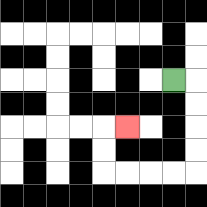{'start': '[7, 3]', 'end': '[5, 5]', 'path_directions': 'R,D,D,D,D,L,L,L,L,U,U,R', 'path_coordinates': '[[7, 3], [8, 3], [8, 4], [8, 5], [8, 6], [8, 7], [7, 7], [6, 7], [5, 7], [4, 7], [4, 6], [4, 5], [5, 5]]'}